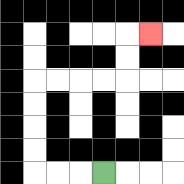{'start': '[4, 7]', 'end': '[6, 1]', 'path_directions': 'L,L,L,U,U,U,U,R,R,R,R,U,U,R', 'path_coordinates': '[[4, 7], [3, 7], [2, 7], [1, 7], [1, 6], [1, 5], [1, 4], [1, 3], [2, 3], [3, 3], [4, 3], [5, 3], [5, 2], [5, 1], [6, 1]]'}